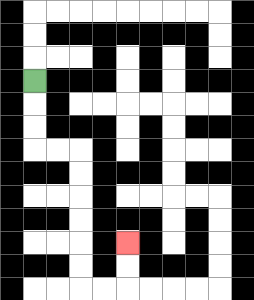{'start': '[1, 3]', 'end': '[5, 10]', 'path_directions': 'D,D,D,R,R,D,D,D,D,D,D,R,R,U,U', 'path_coordinates': '[[1, 3], [1, 4], [1, 5], [1, 6], [2, 6], [3, 6], [3, 7], [3, 8], [3, 9], [3, 10], [3, 11], [3, 12], [4, 12], [5, 12], [5, 11], [5, 10]]'}